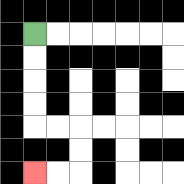{'start': '[1, 1]', 'end': '[1, 7]', 'path_directions': 'D,D,D,D,R,R,D,D,L,L', 'path_coordinates': '[[1, 1], [1, 2], [1, 3], [1, 4], [1, 5], [2, 5], [3, 5], [3, 6], [3, 7], [2, 7], [1, 7]]'}